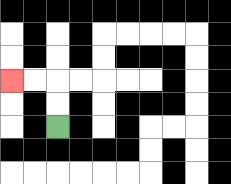{'start': '[2, 5]', 'end': '[0, 3]', 'path_directions': 'U,U,L,L', 'path_coordinates': '[[2, 5], [2, 4], [2, 3], [1, 3], [0, 3]]'}